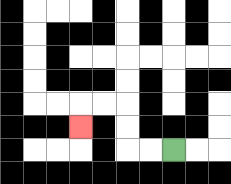{'start': '[7, 6]', 'end': '[3, 5]', 'path_directions': 'L,L,U,U,L,L,D', 'path_coordinates': '[[7, 6], [6, 6], [5, 6], [5, 5], [5, 4], [4, 4], [3, 4], [3, 5]]'}